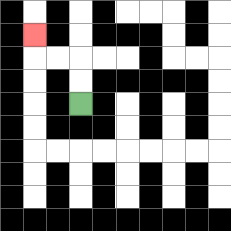{'start': '[3, 4]', 'end': '[1, 1]', 'path_directions': 'U,U,L,L,U', 'path_coordinates': '[[3, 4], [3, 3], [3, 2], [2, 2], [1, 2], [1, 1]]'}